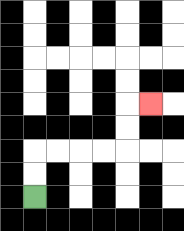{'start': '[1, 8]', 'end': '[6, 4]', 'path_directions': 'U,U,R,R,R,R,U,U,R', 'path_coordinates': '[[1, 8], [1, 7], [1, 6], [2, 6], [3, 6], [4, 6], [5, 6], [5, 5], [5, 4], [6, 4]]'}